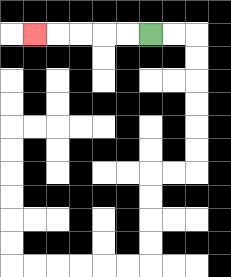{'start': '[6, 1]', 'end': '[1, 1]', 'path_directions': 'L,L,L,L,L', 'path_coordinates': '[[6, 1], [5, 1], [4, 1], [3, 1], [2, 1], [1, 1]]'}